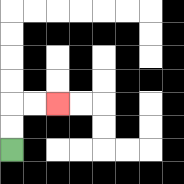{'start': '[0, 6]', 'end': '[2, 4]', 'path_directions': 'U,U,R,R', 'path_coordinates': '[[0, 6], [0, 5], [0, 4], [1, 4], [2, 4]]'}